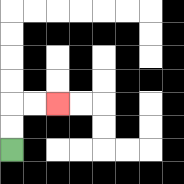{'start': '[0, 6]', 'end': '[2, 4]', 'path_directions': 'U,U,R,R', 'path_coordinates': '[[0, 6], [0, 5], [0, 4], [1, 4], [2, 4]]'}